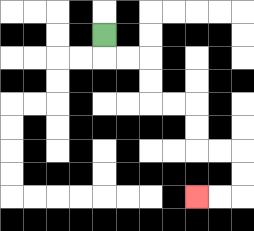{'start': '[4, 1]', 'end': '[8, 8]', 'path_directions': 'D,R,R,D,D,R,R,D,D,R,R,D,D,L,L', 'path_coordinates': '[[4, 1], [4, 2], [5, 2], [6, 2], [6, 3], [6, 4], [7, 4], [8, 4], [8, 5], [8, 6], [9, 6], [10, 6], [10, 7], [10, 8], [9, 8], [8, 8]]'}